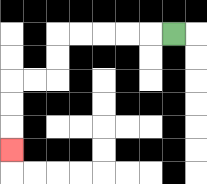{'start': '[7, 1]', 'end': '[0, 6]', 'path_directions': 'L,L,L,L,L,D,D,L,L,D,D,D', 'path_coordinates': '[[7, 1], [6, 1], [5, 1], [4, 1], [3, 1], [2, 1], [2, 2], [2, 3], [1, 3], [0, 3], [0, 4], [0, 5], [0, 6]]'}